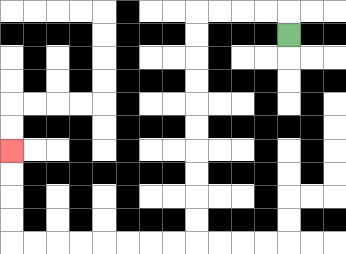{'start': '[12, 1]', 'end': '[0, 6]', 'path_directions': 'U,L,L,L,L,D,D,D,D,D,D,D,D,D,D,L,L,L,L,L,L,L,L,U,U,U,U', 'path_coordinates': '[[12, 1], [12, 0], [11, 0], [10, 0], [9, 0], [8, 0], [8, 1], [8, 2], [8, 3], [8, 4], [8, 5], [8, 6], [8, 7], [8, 8], [8, 9], [8, 10], [7, 10], [6, 10], [5, 10], [4, 10], [3, 10], [2, 10], [1, 10], [0, 10], [0, 9], [0, 8], [0, 7], [0, 6]]'}